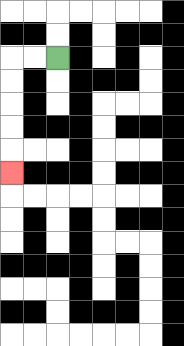{'start': '[2, 2]', 'end': '[0, 7]', 'path_directions': 'L,L,D,D,D,D,D', 'path_coordinates': '[[2, 2], [1, 2], [0, 2], [0, 3], [0, 4], [0, 5], [0, 6], [0, 7]]'}